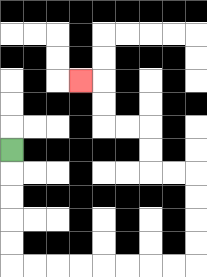{'start': '[0, 6]', 'end': '[3, 3]', 'path_directions': 'D,D,D,D,D,R,R,R,R,R,R,R,R,U,U,U,U,L,L,U,U,L,L,U,U,L', 'path_coordinates': '[[0, 6], [0, 7], [0, 8], [0, 9], [0, 10], [0, 11], [1, 11], [2, 11], [3, 11], [4, 11], [5, 11], [6, 11], [7, 11], [8, 11], [8, 10], [8, 9], [8, 8], [8, 7], [7, 7], [6, 7], [6, 6], [6, 5], [5, 5], [4, 5], [4, 4], [4, 3], [3, 3]]'}